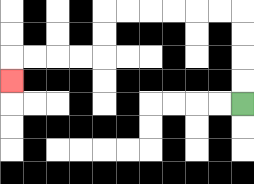{'start': '[10, 4]', 'end': '[0, 3]', 'path_directions': 'U,U,U,U,L,L,L,L,L,L,D,D,L,L,L,L,D', 'path_coordinates': '[[10, 4], [10, 3], [10, 2], [10, 1], [10, 0], [9, 0], [8, 0], [7, 0], [6, 0], [5, 0], [4, 0], [4, 1], [4, 2], [3, 2], [2, 2], [1, 2], [0, 2], [0, 3]]'}